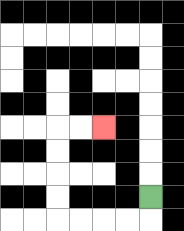{'start': '[6, 8]', 'end': '[4, 5]', 'path_directions': 'D,L,L,L,L,U,U,U,U,R,R', 'path_coordinates': '[[6, 8], [6, 9], [5, 9], [4, 9], [3, 9], [2, 9], [2, 8], [2, 7], [2, 6], [2, 5], [3, 5], [4, 5]]'}